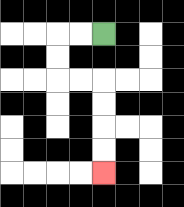{'start': '[4, 1]', 'end': '[4, 7]', 'path_directions': 'L,L,D,D,R,R,D,D,D,D', 'path_coordinates': '[[4, 1], [3, 1], [2, 1], [2, 2], [2, 3], [3, 3], [4, 3], [4, 4], [4, 5], [4, 6], [4, 7]]'}